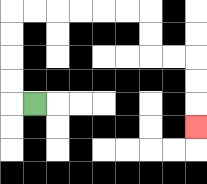{'start': '[1, 4]', 'end': '[8, 5]', 'path_directions': 'L,U,U,U,U,R,R,R,R,R,R,D,D,R,R,D,D,D', 'path_coordinates': '[[1, 4], [0, 4], [0, 3], [0, 2], [0, 1], [0, 0], [1, 0], [2, 0], [3, 0], [4, 0], [5, 0], [6, 0], [6, 1], [6, 2], [7, 2], [8, 2], [8, 3], [8, 4], [8, 5]]'}